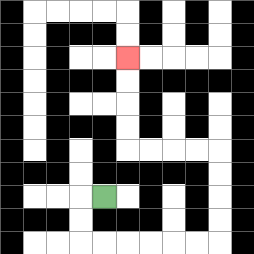{'start': '[4, 8]', 'end': '[5, 2]', 'path_directions': 'L,D,D,R,R,R,R,R,R,U,U,U,U,L,L,L,L,U,U,U,U', 'path_coordinates': '[[4, 8], [3, 8], [3, 9], [3, 10], [4, 10], [5, 10], [6, 10], [7, 10], [8, 10], [9, 10], [9, 9], [9, 8], [9, 7], [9, 6], [8, 6], [7, 6], [6, 6], [5, 6], [5, 5], [5, 4], [5, 3], [5, 2]]'}